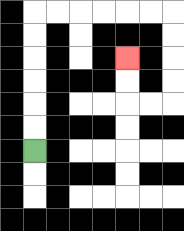{'start': '[1, 6]', 'end': '[5, 2]', 'path_directions': 'U,U,U,U,U,U,R,R,R,R,R,R,D,D,D,D,L,L,U,U', 'path_coordinates': '[[1, 6], [1, 5], [1, 4], [1, 3], [1, 2], [1, 1], [1, 0], [2, 0], [3, 0], [4, 0], [5, 0], [6, 0], [7, 0], [7, 1], [7, 2], [7, 3], [7, 4], [6, 4], [5, 4], [5, 3], [5, 2]]'}